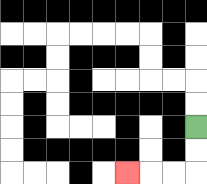{'start': '[8, 5]', 'end': '[5, 7]', 'path_directions': 'D,D,L,L,L', 'path_coordinates': '[[8, 5], [8, 6], [8, 7], [7, 7], [6, 7], [5, 7]]'}